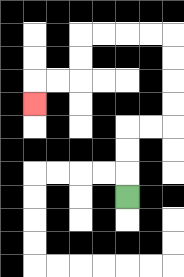{'start': '[5, 8]', 'end': '[1, 4]', 'path_directions': 'U,U,U,R,R,U,U,U,U,L,L,L,L,D,D,L,L,D', 'path_coordinates': '[[5, 8], [5, 7], [5, 6], [5, 5], [6, 5], [7, 5], [7, 4], [7, 3], [7, 2], [7, 1], [6, 1], [5, 1], [4, 1], [3, 1], [3, 2], [3, 3], [2, 3], [1, 3], [1, 4]]'}